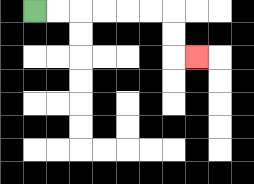{'start': '[1, 0]', 'end': '[8, 2]', 'path_directions': 'R,R,R,R,R,R,D,D,R', 'path_coordinates': '[[1, 0], [2, 0], [3, 0], [4, 0], [5, 0], [6, 0], [7, 0], [7, 1], [7, 2], [8, 2]]'}